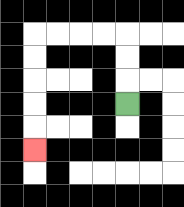{'start': '[5, 4]', 'end': '[1, 6]', 'path_directions': 'U,U,U,L,L,L,L,D,D,D,D,D', 'path_coordinates': '[[5, 4], [5, 3], [5, 2], [5, 1], [4, 1], [3, 1], [2, 1], [1, 1], [1, 2], [1, 3], [1, 4], [1, 5], [1, 6]]'}